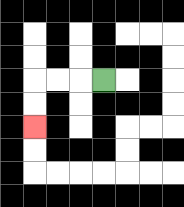{'start': '[4, 3]', 'end': '[1, 5]', 'path_directions': 'L,L,L,D,D', 'path_coordinates': '[[4, 3], [3, 3], [2, 3], [1, 3], [1, 4], [1, 5]]'}